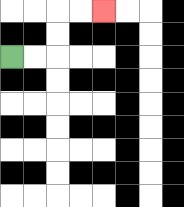{'start': '[0, 2]', 'end': '[4, 0]', 'path_directions': 'R,R,U,U,R,R', 'path_coordinates': '[[0, 2], [1, 2], [2, 2], [2, 1], [2, 0], [3, 0], [4, 0]]'}